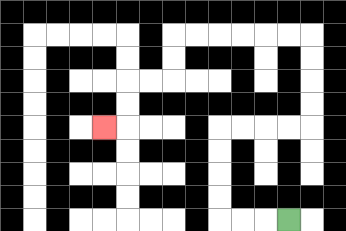{'start': '[12, 9]', 'end': '[4, 5]', 'path_directions': 'L,L,L,U,U,U,U,R,R,R,R,U,U,U,U,L,L,L,L,L,L,D,D,L,L,D,D,L', 'path_coordinates': '[[12, 9], [11, 9], [10, 9], [9, 9], [9, 8], [9, 7], [9, 6], [9, 5], [10, 5], [11, 5], [12, 5], [13, 5], [13, 4], [13, 3], [13, 2], [13, 1], [12, 1], [11, 1], [10, 1], [9, 1], [8, 1], [7, 1], [7, 2], [7, 3], [6, 3], [5, 3], [5, 4], [5, 5], [4, 5]]'}